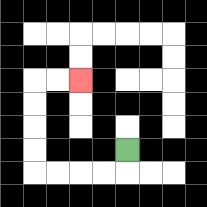{'start': '[5, 6]', 'end': '[3, 3]', 'path_directions': 'D,L,L,L,L,U,U,U,U,R,R', 'path_coordinates': '[[5, 6], [5, 7], [4, 7], [3, 7], [2, 7], [1, 7], [1, 6], [1, 5], [1, 4], [1, 3], [2, 3], [3, 3]]'}